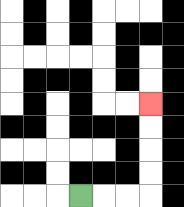{'start': '[3, 8]', 'end': '[6, 4]', 'path_directions': 'R,R,R,U,U,U,U', 'path_coordinates': '[[3, 8], [4, 8], [5, 8], [6, 8], [6, 7], [6, 6], [6, 5], [6, 4]]'}